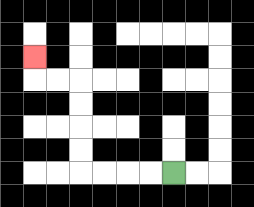{'start': '[7, 7]', 'end': '[1, 2]', 'path_directions': 'L,L,L,L,U,U,U,U,L,L,U', 'path_coordinates': '[[7, 7], [6, 7], [5, 7], [4, 7], [3, 7], [3, 6], [3, 5], [3, 4], [3, 3], [2, 3], [1, 3], [1, 2]]'}